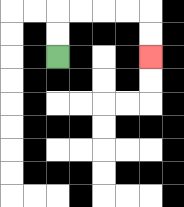{'start': '[2, 2]', 'end': '[6, 2]', 'path_directions': 'U,U,R,R,R,R,D,D', 'path_coordinates': '[[2, 2], [2, 1], [2, 0], [3, 0], [4, 0], [5, 0], [6, 0], [6, 1], [6, 2]]'}